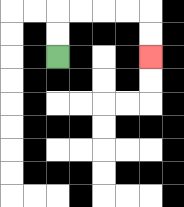{'start': '[2, 2]', 'end': '[6, 2]', 'path_directions': 'U,U,R,R,R,R,D,D', 'path_coordinates': '[[2, 2], [2, 1], [2, 0], [3, 0], [4, 0], [5, 0], [6, 0], [6, 1], [6, 2]]'}